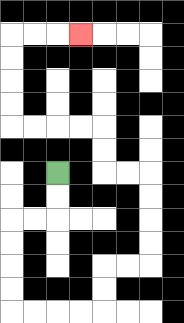{'start': '[2, 7]', 'end': '[3, 1]', 'path_directions': 'D,D,L,L,D,D,D,D,R,R,R,R,U,U,R,R,U,U,U,U,L,L,U,U,L,L,L,L,U,U,U,U,R,R,R', 'path_coordinates': '[[2, 7], [2, 8], [2, 9], [1, 9], [0, 9], [0, 10], [0, 11], [0, 12], [0, 13], [1, 13], [2, 13], [3, 13], [4, 13], [4, 12], [4, 11], [5, 11], [6, 11], [6, 10], [6, 9], [6, 8], [6, 7], [5, 7], [4, 7], [4, 6], [4, 5], [3, 5], [2, 5], [1, 5], [0, 5], [0, 4], [0, 3], [0, 2], [0, 1], [1, 1], [2, 1], [3, 1]]'}